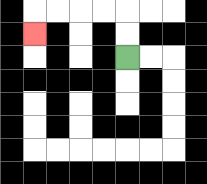{'start': '[5, 2]', 'end': '[1, 1]', 'path_directions': 'U,U,L,L,L,L,D', 'path_coordinates': '[[5, 2], [5, 1], [5, 0], [4, 0], [3, 0], [2, 0], [1, 0], [1, 1]]'}